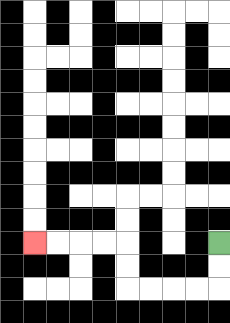{'start': '[9, 10]', 'end': '[1, 10]', 'path_directions': 'D,D,L,L,L,L,U,U,L,L,L,L', 'path_coordinates': '[[9, 10], [9, 11], [9, 12], [8, 12], [7, 12], [6, 12], [5, 12], [5, 11], [5, 10], [4, 10], [3, 10], [2, 10], [1, 10]]'}